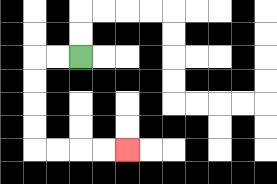{'start': '[3, 2]', 'end': '[5, 6]', 'path_directions': 'L,L,D,D,D,D,R,R,R,R', 'path_coordinates': '[[3, 2], [2, 2], [1, 2], [1, 3], [1, 4], [1, 5], [1, 6], [2, 6], [3, 6], [4, 6], [5, 6]]'}